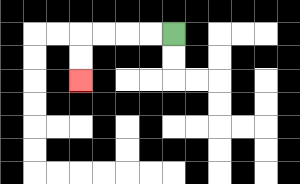{'start': '[7, 1]', 'end': '[3, 3]', 'path_directions': 'L,L,L,L,D,D', 'path_coordinates': '[[7, 1], [6, 1], [5, 1], [4, 1], [3, 1], [3, 2], [3, 3]]'}